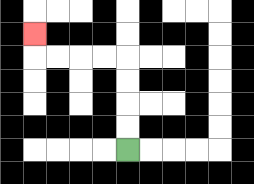{'start': '[5, 6]', 'end': '[1, 1]', 'path_directions': 'U,U,U,U,L,L,L,L,U', 'path_coordinates': '[[5, 6], [5, 5], [5, 4], [5, 3], [5, 2], [4, 2], [3, 2], [2, 2], [1, 2], [1, 1]]'}